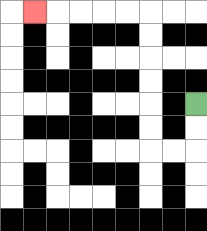{'start': '[8, 4]', 'end': '[1, 0]', 'path_directions': 'D,D,L,L,U,U,U,U,U,U,L,L,L,L,L', 'path_coordinates': '[[8, 4], [8, 5], [8, 6], [7, 6], [6, 6], [6, 5], [6, 4], [6, 3], [6, 2], [6, 1], [6, 0], [5, 0], [4, 0], [3, 0], [2, 0], [1, 0]]'}